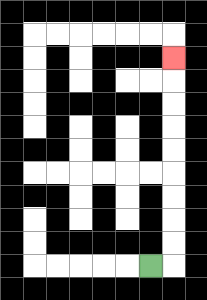{'start': '[6, 11]', 'end': '[7, 2]', 'path_directions': 'R,U,U,U,U,U,U,U,U,U', 'path_coordinates': '[[6, 11], [7, 11], [7, 10], [7, 9], [7, 8], [7, 7], [7, 6], [7, 5], [7, 4], [7, 3], [7, 2]]'}